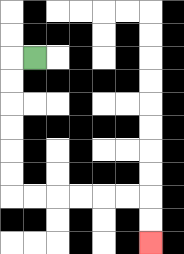{'start': '[1, 2]', 'end': '[6, 10]', 'path_directions': 'L,D,D,D,D,D,D,R,R,R,R,R,R,D,D', 'path_coordinates': '[[1, 2], [0, 2], [0, 3], [0, 4], [0, 5], [0, 6], [0, 7], [0, 8], [1, 8], [2, 8], [3, 8], [4, 8], [5, 8], [6, 8], [6, 9], [6, 10]]'}